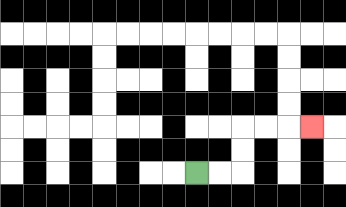{'start': '[8, 7]', 'end': '[13, 5]', 'path_directions': 'R,R,U,U,R,R,R', 'path_coordinates': '[[8, 7], [9, 7], [10, 7], [10, 6], [10, 5], [11, 5], [12, 5], [13, 5]]'}